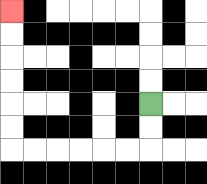{'start': '[6, 4]', 'end': '[0, 0]', 'path_directions': 'D,D,L,L,L,L,L,L,U,U,U,U,U,U', 'path_coordinates': '[[6, 4], [6, 5], [6, 6], [5, 6], [4, 6], [3, 6], [2, 6], [1, 6], [0, 6], [0, 5], [0, 4], [0, 3], [0, 2], [0, 1], [0, 0]]'}